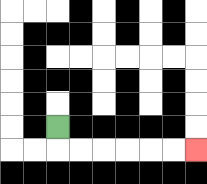{'start': '[2, 5]', 'end': '[8, 6]', 'path_directions': 'D,R,R,R,R,R,R', 'path_coordinates': '[[2, 5], [2, 6], [3, 6], [4, 6], [5, 6], [6, 6], [7, 6], [8, 6]]'}